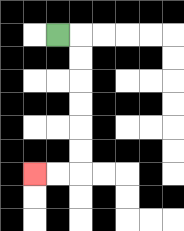{'start': '[2, 1]', 'end': '[1, 7]', 'path_directions': 'R,D,D,D,D,D,D,L,L', 'path_coordinates': '[[2, 1], [3, 1], [3, 2], [3, 3], [3, 4], [3, 5], [3, 6], [3, 7], [2, 7], [1, 7]]'}